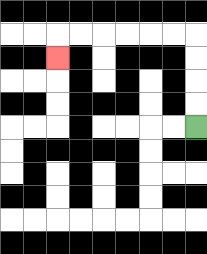{'start': '[8, 5]', 'end': '[2, 2]', 'path_directions': 'U,U,U,U,L,L,L,L,L,L,D', 'path_coordinates': '[[8, 5], [8, 4], [8, 3], [8, 2], [8, 1], [7, 1], [6, 1], [5, 1], [4, 1], [3, 1], [2, 1], [2, 2]]'}